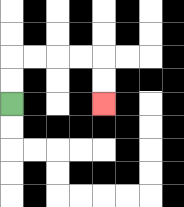{'start': '[0, 4]', 'end': '[4, 4]', 'path_directions': 'U,U,R,R,R,R,D,D', 'path_coordinates': '[[0, 4], [0, 3], [0, 2], [1, 2], [2, 2], [3, 2], [4, 2], [4, 3], [4, 4]]'}